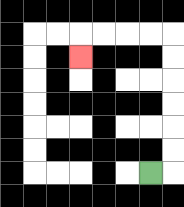{'start': '[6, 7]', 'end': '[3, 2]', 'path_directions': 'R,U,U,U,U,U,U,L,L,L,L,D', 'path_coordinates': '[[6, 7], [7, 7], [7, 6], [7, 5], [7, 4], [7, 3], [7, 2], [7, 1], [6, 1], [5, 1], [4, 1], [3, 1], [3, 2]]'}